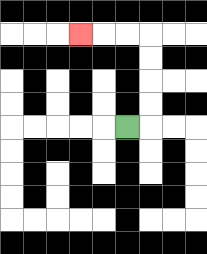{'start': '[5, 5]', 'end': '[3, 1]', 'path_directions': 'R,U,U,U,U,L,L,L', 'path_coordinates': '[[5, 5], [6, 5], [6, 4], [6, 3], [6, 2], [6, 1], [5, 1], [4, 1], [3, 1]]'}